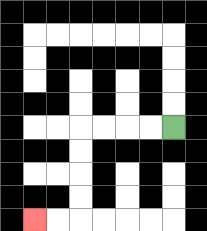{'start': '[7, 5]', 'end': '[1, 9]', 'path_directions': 'L,L,L,L,D,D,D,D,L,L', 'path_coordinates': '[[7, 5], [6, 5], [5, 5], [4, 5], [3, 5], [3, 6], [3, 7], [3, 8], [3, 9], [2, 9], [1, 9]]'}